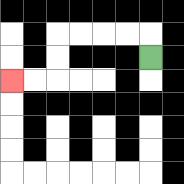{'start': '[6, 2]', 'end': '[0, 3]', 'path_directions': 'U,L,L,L,L,D,D,L,L', 'path_coordinates': '[[6, 2], [6, 1], [5, 1], [4, 1], [3, 1], [2, 1], [2, 2], [2, 3], [1, 3], [0, 3]]'}